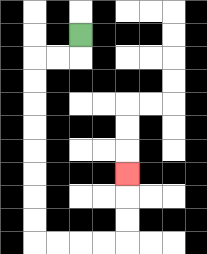{'start': '[3, 1]', 'end': '[5, 7]', 'path_directions': 'D,L,L,D,D,D,D,D,D,D,D,R,R,R,R,U,U,U', 'path_coordinates': '[[3, 1], [3, 2], [2, 2], [1, 2], [1, 3], [1, 4], [1, 5], [1, 6], [1, 7], [1, 8], [1, 9], [1, 10], [2, 10], [3, 10], [4, 10], [5, 10], [5, 9], [5, 8], [5, 7]]'}